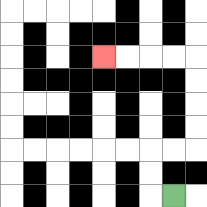{'start': '[7, 8]', 'end': '[4, 2]', 'path_directions': 'L,U,U,R,R,U,U,U,U,L,L,L,L', 'path_coordinates': '[[7, 8], [6, 8], [6, 7], [6, 6], [7, 6], [8, 6], [8, 5], [8, 4], [8, 3], [8, 2], [7, 2], [6, 2], [5, 2], [4, 2]]'}